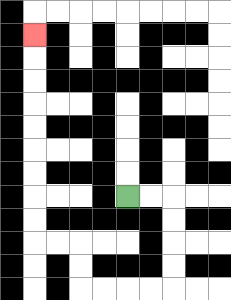{'start': '[5, 8]', 'end': '[1, 1]', 'path_directions': 'R,R,D,D,D,D,L,L,L,L,U,U,L,L,U,U,U,U,U,U,U,U,U', 'path_coordinates': '[[5, 8], [6, 8], [7, 8], [7, 9], [7, 10], [7, 11], [7, 12], [6, 12], [5, 12], [4, 12], [3, 12], [3, 11], [3, 10], [2, 10], [1, 10], [1, 9], [1, 8], [1, 7], [1, 6], [1, 5], [1, 4], [1, 3], [1, 2], [1, 1]]'}